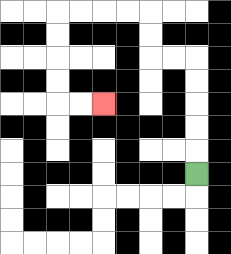{'start': '[8, 7]', 'end': '[4, 4]', 'path_directions': 'U,U,U,U,U,L,L,U,U,L,L,L,L,D,D,D,D,R,R', 'path_coordinates': '[[8, 7], [8, 6], [8, 5], [8, 4], [8, 3], [8, 2], [7, 2], [6, 2], [6, 1], [6, 0], [5, 0], [4, 0], [3, 0], [2, 0], [2, 1], [2, 2], [2, 3], [2, 4], [3, 4], [4, 4]]'}